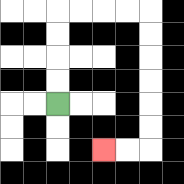{'start': '[2, 4]', 'end': '[4, 6]', 'path_directions': 'U,U,U,U,R,R,R,R,D,D,D,D,D,D,L,L', 'path_coordinates': '[[2, 4], [2, 3], [2, 2], [2, 1], [2, 0], [3, 0], [4, 0], [5, 0], [6, 0], [6, 1], [6, 2], [6, 3], [6, 4], [6, 5], [6, 6], [5, 6], [4, 6]]'}